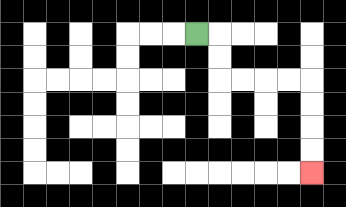{'start': '[8, 1]', 'end': '[13, 7]', 'path_directions': 'R,D,D,R,R,R,R,D,D,D,D', 'path_coordinates': '[[8, 1], [9, 1], [9, 2], [9, 3], [10, 3], [11, 3], [12, 3], [13, 3], [13, 4], [13, 5], [13, 6], [13, 7]]'}